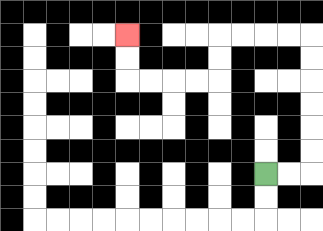{'start': '[11, 7]', 'end': '[5, 1]', 'path_directions': 'R,R,U,U,U,U,U,U,L,L,L,L,D,D,L,L,L,L,U,U', 'path_coordinates': '[[11, 7], [12, 7], [13, 7], [13, 6], [13, 5], [13, 4], [13, 3], [13, 2], [13, 1], [12, 1], [11, 1], [10, 1], [9, 1], [9, 2], [9, 3], [8, 3], [7, 3], [6, 3], [5, 3], [5, 2], [5, 1]]'}